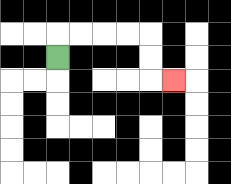{'start': '[2, 2]', 'end': '[7, 3]', 'path_directions': 'U,R,R,R,R,D,D,R', 'path_coordinates': '[[2, 2], [2, 1], [3, 1], [4, 1], [5, 1], [6, 1], [6, 2], [6, 3], [7, 3]]'}